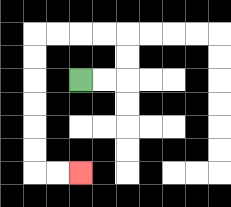{'start': '[3, 3]', 'end': '[3, 7]', 'path_directions': 'R,R,U,U,L,L,L,L,D,D,D,D,D,D,R,R', 'path_coordinates': '[[3, 3], [4, 3], [5, 3], [5, 2], [5, 1], [4, 1], [3, 1], [2, 1], [1, 1], [1, 2], [1, 3], [1, 4], [1, 5], [1, 6], [1, 7], [2, 7], [3, 7]]'}